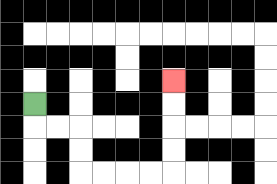{'start': '[1, 4]', 'end': '[7, 3]', 'path_directions': 'D,R,R,D,D,R,R,R,R,U,U,U,U', 'path_coordinates': '[[1, 4], [1, 5], [2, 5], [3, 5], [3, 6], [3, 7], [4, 7], [5, 7], [6, 7], [7, 7], [7, 6], [7, 5], [7, 4], [7, 3]]'}